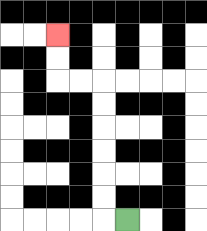{'start': '[5, 9]', 'end': '[2, 1]', 'path_directions': 'L,U,U,U,U,U,U,L,L,U,U', 'path_coordinates': '[[5, 9], [4, 9], [4, 8], [4, 7], [4, 6], [4, 5], [4, 4], [4, 3], [3, 3], [2, 3], [2, 2], [2, 1]]'}